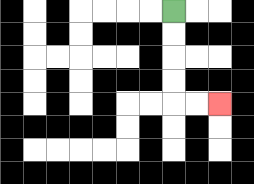{'start': '[7, 0]', 'end': '[9, 4]', 'path_directions': 'D,D,D,D,R,R', 'path_coordinates': '[[7, 0], [7, 1], [7, 2], [7, 3], [7, 4], [8, 4], [9, 4]]'}